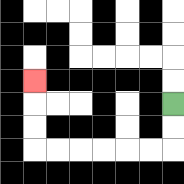{'start': '[7, 4]', 'end': '[1, 3]', 'path_directions': 'D,D,L,L,L,L,L,L,U,U,U', 'path_coordinates': '[[7, 4], [7, 5], [7, 6], [6, 6], [5, 6], [4, 6], [3, 6], [2, 6], [1, 6], [1, 5], [1, 4], [1, 3]]'}